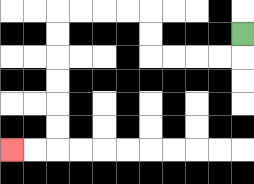{'start': '[10, 1]', 'end': '[0, 6]', 'path_directions': 'D,L,L,L,L,U,U,L,L,L,L,D,D,D,D,D,D,L,L', 'path_coordinates': '[[10, 1], [10, 2], [9, 2], [8, 2], [7, 2], [6, 2], [6, 1], [6, 0], [5, 0], [4, 0], [3, 0], [2, 0], [2, 1], [2, 2], [2, 3], [2, 4], [2, 5], [2, 6], [1, 6], [0, 6]]'}